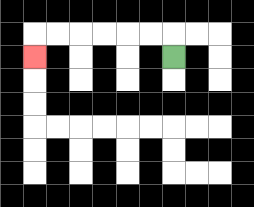{'start': '[7, 2]', 'end': '[1, 2]', 'path_directions': 'U,L,L,L,L,L,L,D', 'path_coordinates': '[[7, 2], [7, 1], [6, 1], [5, 1], [4, 1], [3, 1], [2, 1], [1, 1], [1, 2]]'}